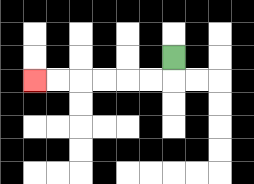{'start': '[7, 2]', 'end': '[1, 3]', 'path_directions': 'D,L,L,L,L,L,L', 'path_coordinates': '[[7, 2], [7, 3], [6, 3], [5, 3], [4, 3], [3, 3], [2, 3], [1, 3]]'}